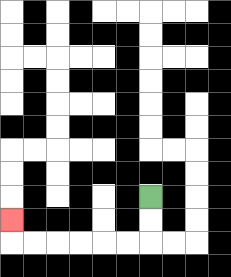{'start': '[6, 8]', 'end': '[0, 9]', 'path_directions': 'D,D,L,L,L,L,L,L,U', 'path_coordinates': '[[6, 8], [6, 9], [6, 10], [5, 10], [4, 10], [3, 10], [2, 10], [1, 10], [0, 10], [0, 9]]'}